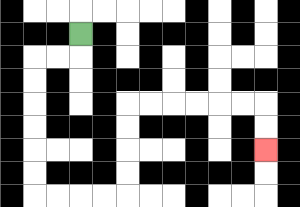{'start': '[3, 1]', 'end': '[11, 6]', 'path_directions': 'D,L,L,D,D,D,D,D,D,R,R,R,R,U,U,U,U,R,R,R,R,R,R,D,D', 'path_coordinates': '[[3, 1], [3, 2], [2, 2], [1, 2], [1, 3], [1, 4], [1, 5], [1, 6], [1, 7], [1, 8], [2, 8], [3, 8], [4, 8], [5, 8], [5, 7], [5, 6], [5, 5], [5, 4], [6, 4], [7, 4], [8, 4], [9, 4], [10, 4], [11, 4], [11, 5], [11, 6]]'}